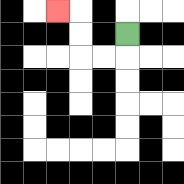{'start': '[5, 1]', 'end': '[2, 0]', 'path_directions': 'D,L,L,U,U,L', 'path_coordinates': '[[5, 1], [5, 2], [4, 2], [3, 2], [3, 1], [3, 0], [2, 0]]'}